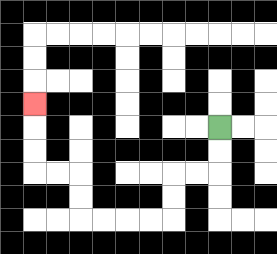{'start': '[9, 5]', 'end': '[1, 4]', 'path_directions': 'D,D,L,L,D,D,L,L,L,L,U,U,L,L,U,U,U', 'path_coordinates': '[[9, 5], [9, 6], [9, 7], [8, 7], [7, 7], [7, 8], [7, 9], [6, 9], [5, 9], [4, 9], [3, 9], [3, 8], [3, 7], [2, 7], [1, 7], [1, 6], [1, 5], [1, 4]]'}